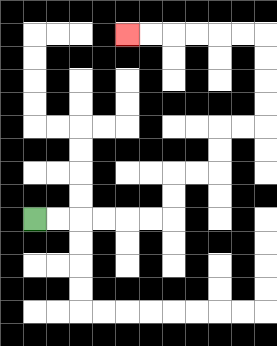{'start': '[1, 9]', 'end': '[5, 1]', 'path_directions': 'R,R,R,R,R,R,U,U,R,R,U,U,R,R,U,U,U,U,L,L,L,L,L,L', 'path_coordinates': '[[1, 9], [2, 9], [3, 9], [4, 9], [5, 9], [6, 9], [7, 9], [7, 8], [7, 7], [8, 7], [9, 7], [9, 6], [9, 5], [10, 5], [11, 5], [11, 4], [11, 3], [11, 2], [11, 1], [10, 1], [9, 1], [8, 1], [7, 1], [6, 1], [5, 1]]'}